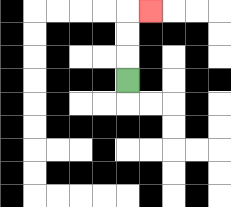{'start': '[5, 3]', 'end': '[6, 0]', 'path_directions': 'U,U,U,R', 'path_coordinates': '[[5, 3], [5, 2], [5, 1], [5, 0], [6, 0]]'}